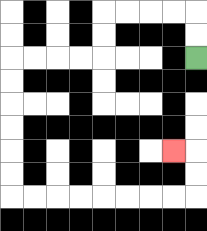{'start': '[8, 2]', 'end': '[7, 6]', 'path_directions': 'U,U,L,L,L,L,D,D,L,L,L,L,D,D,D,D,D,D,R,R,R,R,R,R,R,R,U,U,L', 'path_coordinates': '[[8, 2], [8, 1], [8, 0], [7, 0], [6, 0], [5, 0], [4, 0], [4, 1], [4, 2], [3, 2], [2, 2], [1, 2], [0, 2], [0, 3], [0, 4], [0, 5], [0, 6], [0, 7], [0, 8], [1, 8], [2, 8], [3, 8], [4, 8], [5, 8], [6, 8], [7, 8], [8, 8], [8, 7], [8, 6], [7, 6]]'}